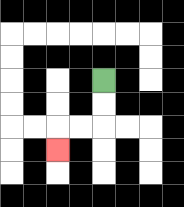{'start': '[4, 3]', 'end': '[2, 6]', 'path_directions': 'D,D,L,L,D', 'path_coordinates': '[[4, 3], [4, 4], [4, 5], [3, 5], [2, 5], [2, 6]]'}